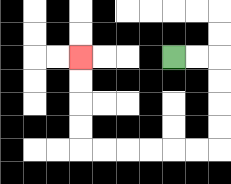{'start': '[7, 2]', 'end': '[3, 2]', 'path_directions': 'R,R,D,D,D,D,L,L,L,L,L,L,U,U,U,U', 'path_coordinates': '[[7, 2], [8, 2], [9, 2], [9, 3], [9, 4], [9, 5], [9, 6], [8, 6], [7, 6], [6, 6], [5, 6], [4, 6], [3, 6], [3, 5], [3, 4], [3, 3], [3, 2]]'}